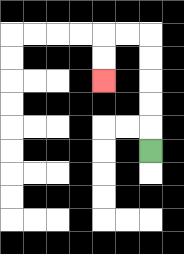{'start': '[6, 6]', 'end': '[4, 3]', 'path_directions': 'U,U,U,U,U,L,L,D,D', 'path_coordinates': '[[6, 6], [6, 5], [6, 4], [6, 3], [6, 2], [6, 1], [5, 1], [4, 1], [4, 2], [4, 3]]'}